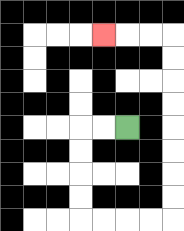{'start': '[5, 5]', 'end': '[4, 1]', 'path_directions': 'L,L,D,D,D,D,R,R,R,R,U,U,U,U,U,U,U,U,L,L,L', 'path_coordinates': '[[5, 5], [4, 5], [3, 5], [3, 6], [3, 7], [3, 8], [3, 9], [4, 9], [5, 9], [6, 9], [7, 9], [7, 8], [7, 7], [7, 6], [7, 5], [7, 4], [7, 3], [7, 2], [7, 1], [6, 1], [5, 1], [4, 1]]'}